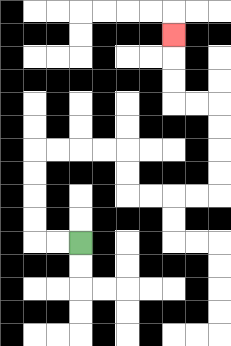{'start': '[3, 10]', 'end': '[7, 1]', 'path_directions': 'L,L,U,U,U,U,R,R,R,R,D,D,R,R,R,R,U,U,U,U,L,L,U,U,U', 'path_coordinates': '[[3, 10], [2, 10], [1, 10], [1, 9], [1, 8], [1, 7], [1, 6], [2, 6], [3, 6], [4, 6], [5, 6], [5, 7], [5, 8], [6, 8], [7, 8], [8, 8], [9, 8], [9, 7], [9, 6], [9, 5], [9, 4], [8, 4], [7, 4], [7, 3], [7, 2], [7, 1]]'}